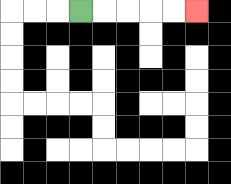{'start': '[3, 0]', 'end': '[8, 0]', 'path_directions': 'R,R,R,R,R', 'path_coordinates': '[[3, 0], [4, 0], [5, 0], [6, 0], [7, 0], [8, 0]]'}